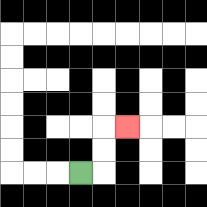{'start': '[3, 7]', 'end': '[5, 5]', 'path_directions': 'R,U,U,R', 'path_coordinates': '[[3, 7], [4, 7], [4, 6], [4, 5], [5, 5]]'}